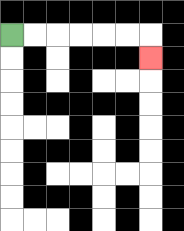{'start': '[0, 1]', 'end': '[6, 2]', 'path_directions': 'R,R,R,R,R,R,D', 'path_coordinates': '[[0, 1], [1, 1], [2, 1], [3, 1], [4, 1], [5, 1], [6, 1], [6, 2]]'}